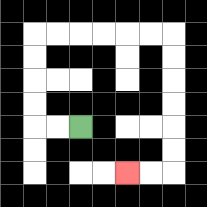{'start': '[3, 5]', 'end': '[5, 7]', 'path_directions': 'L,L,U,U,U,U,R,R,R,R,R,R,D,D,D,D,D,D,L,L', 'path_coordinates': '[[3, 5], [2, 5], [1, 5], [1, 4], [1, 3], [1, 2], [1, 1], [2, 1], [3, 1], [4, 1], [5, 1], [6, 1], [7, 1], [7, 2], [7, 3], [7, 4], [7, 5], [7, 6], [7, 7], [6, 7], [5, 7]]'}